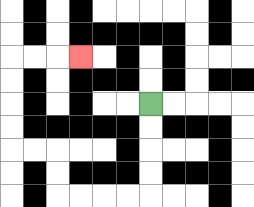{'start': '[6, 4]', 'end': '[3, 2]', 'path_directions': 'D,D,D,D,L,L,L,L,U,U,L,L,U,U,U,U,R,R,R', 'path_coordinates': '[[6, 4], [6, 5], [6, 6], [6, 7], [6, 8], [5, 8], [4, 8], [3, 8], [2, 8], [2, 7], [2, 6], [1, 6], [0, 6], [0, 5], [0, 4], [0, 3], [0, 2], [1, 2], [2, 2], [3, 2]]'}